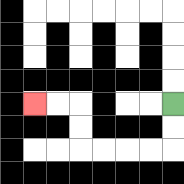{'start': '[7, 4]', 'end': '[1, 4]', 'path_directions': 'D,D,L,L,L,L,U,U,L,L', 'path_coordinates': '[[7, 4], [7, 5], [7, 6], [6, 6], [5, 6], [4, 6], [3, 6], [3, 5], [3, 4], [2, 4], [1, 4]]'}